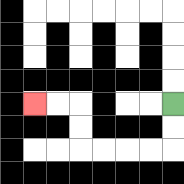{'start': '[7, 4]', 'end': '[1, 4]', 'path_directions': 'D,D,L,L,L,L,U,U,L,L', 'path_coordinates': '[[7, 4], [7, 5], [7, 6], [6, 6], [5, 6], [4, 6], [3, 6], [3, 5], [3, 4], [2, 4], [1, 4]]'}